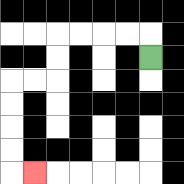{'start': '[6, 2]', 'end': '[1, 7]', 'path_directions': 'U,L,L,L,L,D,D,L,L,D,D,D,D,R', 'path_coordinates': '[[6, 2], [6, 1], [5, 1], [4, 1], [3, 1], [2, 1], [2, 2], [2, 3], [1, 3], [0, 3], [0, 4], [0, 5], [0, 6], [0, 7], [1, 7]]'}